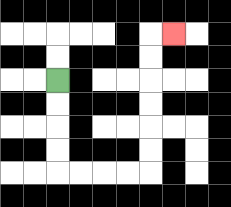{'start': '[2, 3]', 'end': '[7, 1]', 'path_directions': 'D,D,D,D,R,R,R,R,U,U,U,U,U,U,R', 'path_coordinates': '[[2, 3], [2, 4], [2, 5], [2, 6], [2, 7], [3, 7], [4, 7], [5, 7], [6, 7], [6, 6], [6, 5], [6, 4], [6, 3], [6, 2], [6, 1], [7, 1]]'}